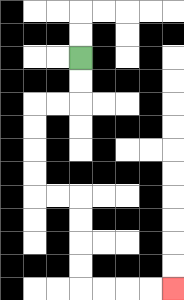{'start': '[3, 2]', 'end': '[7, 12]', 'path_directions': 'D,D,L,L,D,D,D,D,R,R,D,D,D,D,R,R,R,R', 'path_coordinates': '[[3, 2], [3, 3], [3, 4], [2, 4], [1, 4], [1, 5], [1, 6], [1, 7], [1, 8], [2, 8], [3, 8], [3, 9], [3, 10], [3, 11], [3, 12], [4, 12], [5, 12], [6, 12], [7, 12]]'}